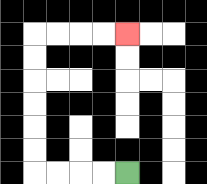{'start': '[5, 7]', 'end': '[5, 1]', 'path_directions': 'L,L,L,L,U,U,U,U,U,U,R,R,R,R', 'path_coordinates': '[[5, 7], [4, 7], [3, 7], [2, 7], [1, 7], [1, 6], [1, 5], [1, 4], [1, 3], [1, 2], [1, 1], [2, 1], [3, 1], [4, 1], [5, 1]]'}